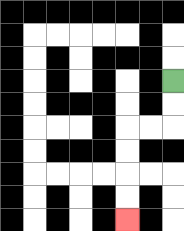{'start': '[7, 3]', 'end': '[5, 9]', 'path_directions': 'D,D,L,L,D,D,D,D', 'path_coordinates': '[[7, 3], [7, 4], [7, 5], [6, 5], [5, 5], [5, 6], [5, 7], [5, 8], [5, 9]]'}